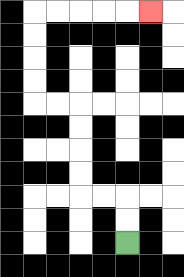{'start': '[5, 10]', 'end': '[6, 0]', 'path_directions': 'U,U,L,L,U,U,U,U,L,L,U,U,U,U,R,R,R,R,R', 'path_coordinates': '[[5, 10], [5, 9], [5, 8], [4, 8], [3, 8], [3, 7], [3, 6], [3, 5], [3, 4], [2, 4], [1, 4], [1, 3], [1, 2], [1, 1], [1, 0], [2, 0], [3, 0], [4, 0], [5, 0], [6, 0]]'}